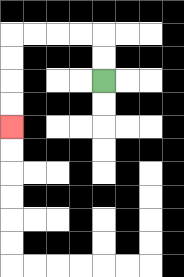{'start': '[4, 3]', 'end': '[0, 5]', 'path_directions': 'U,U,L,L,L,L,D,D,D,D', 'path_coordinates': '[[4, 3], [4, 2], [4, 1], [3, 1], [2, 1], [1, 1], [0, 1], [0, 2], [0, 3], [0, 4], [0, 5]]'}